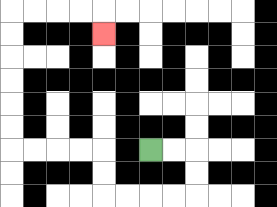{'start': '[6, 6]', 'end': '[4, 1]', 'path_directions': 'R,R,D,D,L,L,L,L,U,U,L,L,L,L,U,U,U,U,U,U,R,R,R,R,D', 'path_coordinates': '[[6, 6], [7, 6], [8, 6], [8, 7], [8, 8], [7, 8], [6, 8], [5, 8], [4, 8], [4, 7], [4, 6], [3, 6], [2, 6], [1, 6], [0, 6], [0, 5], [0, 4], [0, 3], [0, 2], [0, 1], [0, 0], [1, 0], [2, 0], [3, 0], [4, 0], [4, 1]]'}